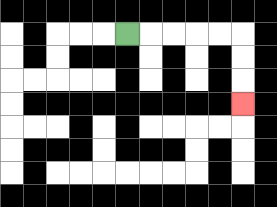{'start': '[5, 1]', 'end': '[10, 4]', 'path_directions': 'R,R,R,R,R,D,D,D', 'path_coordinates': '[[5, 1], [6, 1], [7, 1], [8, 1], [9, 1], [10, 1], [10, 2], [10, 3], [10, 4]]'}